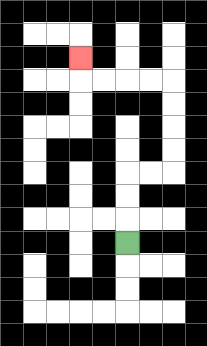{'start': '[5, 10]', 'end': '[3, 2]', 'path_directions': 'U,U,U,R,R,U,U,U,U,L,L,L,L,U', 'path_coordinates': '[[5, 10], [5, 9], [5, 8], [5, 7], [6, 7], [7, 7], [7, 6], [7, 5], [7, 4], [7, 3], [6, 3], [5, 3], [4, 3], [3, 3], [3, 2]]'}